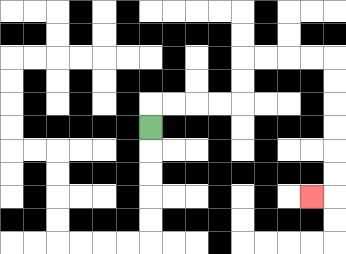{'start': '[6, 5]', 'end': '[13, 8]', 'path_directions': 'U,R,R,R,R,U,U,R,R,R,R,D,D,D,D,D,D,L', 'path_coordinates': '[[6, 5], [6, 4], [7, 4], [8, 4], [9, 4], [10, 4], [10, 3], [10, 2], [11, 2], [12, 2], [13, 2], [14, 2], [14, 3], [14, 4], [14, 5], [14, 6], [14, 7], [14, 8], [13, 8]]'}